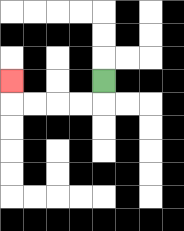{'start': '[4, 3]', 'end': '[0, 3]', 'path_directions': 'D,L,L,L,L,U', 'path_coordinates': '[[4, 3], [4, 4], [3, 4], [2, 4], [1, 4], [0, 4], [0, 3]]'}